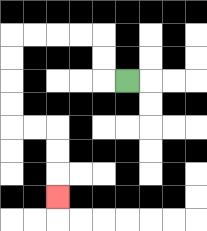{'start': '[5, 3]', 'end': '[2, 8]', 'path_directions': 'L,U,U,L,L,L,L,D,D,D,D,R,R,D,D,D', 'path_coordinates': '[[5, 3], [4, 3], [4, 2], [4, 1], [3, 1], [2, 1], [1, 1], [0, 1], [0, 2], [0, 3], [0, 4], [0, 5], [1, 5], [2, 5], [2, 6], [2, 7], [2, 8]]'}